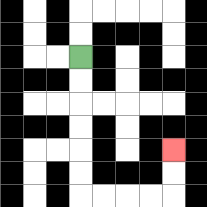{'start': '[3, 2]', 'end': '[7, 6]', 'path_directions': 'D,D,D,D,D,D,R,R,R,R,U,U', 'path_coordinates': '[[3, 2], [3, 3], [3, 4], [3, 5], [3, 6], [3, 7], [3, 8], [4, 8], [5, 8], [6, 8], [7, 8], [7, 7], [7, 6]]'}